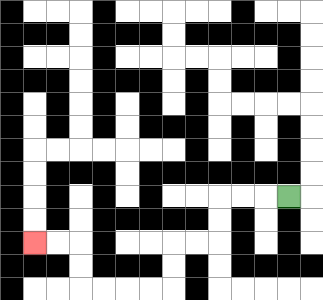{'start': '[12, 8]', 'end': '[1, 10]', 'path_directions': 'L,L,L,D,D,L,L,D,D,L,L,L,L,U,U,L,L', 'path_coordinates': '[[12, 8], [11, 8], [10, 8], [9, 8], [9, 9], [9, 10], [8, 10], [7, 10], [7, 11], [7, 12], [6, 12], [5, 12], [4, 12], [3, 12], [3, 11], [3, 10], [2, 10], [1, 10]]'}